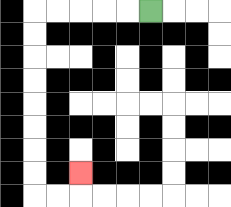{'start': '[6, 0]', 'end': '[3, 7]', 'path_directions': 'L,L,L,L,L,D,D,D,D,D,D,D,D,R,R,U', 'path_coordinates': '[[6, 0], [5, 0], [4, 0], [3, 0], [2, 0], [1, 0], [1, 1], [1, 2], [1, 3], [1, 4], [1, 5], [1, 6], [1, 7], [1, 8], [2, 8], [3, 8], [3, 7]]'}